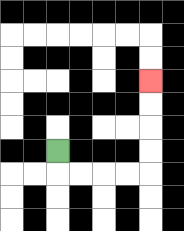{'start': '[2, 6]', 'end': '[6, 3]', 'path_directions': 'D,R,R,R,R,U,U,U,U', 'path_coordinates': '[[2, 6], [2, 7], [3, 7], [4, 7], [5, 7], [6, 7], [6, 6], [6, 5], [6, 4], [6, 3]]'}